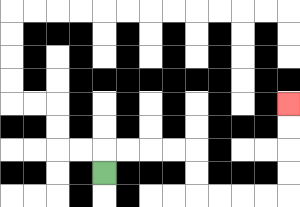{'start': '[4, 7]', 'end': '[12, 4]', 'path_directions': 'U,R,R,R,R,D,D,R,R,R,R,U,U,U,U', 'path_coordinates': '[[4, 7], [4, 6], [5, 6], [6, 6], [7, 6], [8, 6], [8, 7], [8, 8], [9, 8], [10, 8], [11, 8], [12, 8], [12, 7], [12, 6], [12, 5], [12, 4]]'}